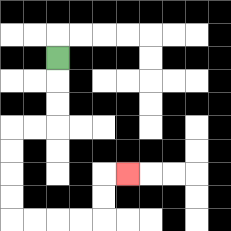{'start': '[2, 2]', 'end': '[5, 7]', 'path_directions': 'D,D,D,L,L,D,D,D,D,R,R,R,R,U,U,R', 'path_coordinates': '[[2, 2], [2, 3], [2, 4], [2, 5], [1, 5], [0, 5], [0, 6], [0, 7], [0, 8], [0, 9], [1, 9], [2, 9], [3, 9], [4, 9], [4, 8], [4, 7], [5, 7]]'}